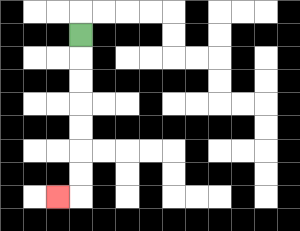{'start': '[3, 1]', 'end': '[2, 8]', 'path_directions': 'D,D,D,D,D,D,D,L', 'path_coordinates': '[[3, 1], [3, 2], [3, 3], [3, 4], [3, 5], [3, 6], [3, 7], [3, 8], [2, 8]]'}